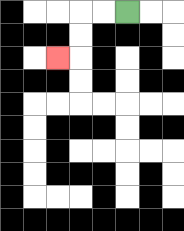{'start': '[5, 0]', 'end': '[2, 2]', 'path_directions': 'L,L,D,D,L', 'path_coordinates': '[[5, 0], [4, 0], [3, 0], [3, 1], [3, 2], [2, 2]]'}